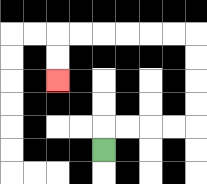{'start': '[4, 6]', 'end': '[2, 3]', 'path_directions': 'U,R,R,R,R,U,U,U,U,L,L,L,L,L,L,D,D', 'path_coordinates': '[[4, 6], [4, 5], [5, 5], [6, 5], [7, 5], [8, 5], [8, 4], [8, 3], [8, 2], [8, 1], [7, 1], [6, 1], [5, 1], [4, 1], [3, 1], [2, 1], [2, 2], [2, 3]]'}